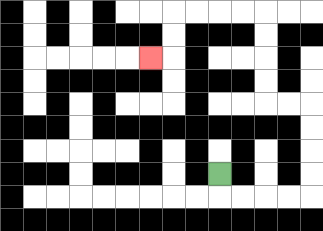{'start': '[9, 7]', 'end': '[6, 2]', 'path_directions': 'D,R,R,R,R,U,U,U,U,L,L,U,U,U,U,L,L,L,L,D,D,L', 'path_coordinates': '[[9, 7], [9, 8], [10, 8], [11, 8], [12, 8], [13, 8], [13, 7], [13, 6], [13, 5], [13, 4], [12, 4], [11, 4], [11, 3], [11, 2], [11, 1], [11, 0], [10, 0], [9, 0], [8, 0], [7, 0], [7, 1], [7, 2], [6, 2]]'}